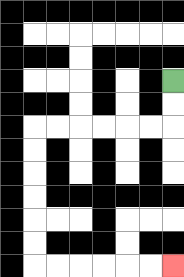{'start': '[7, 3]', 'end': '[7, 11]', 'path_directions': 'D,D,L,L,L,L,L,L,D,D,D,D,D,D,R,R,R,R,R,R', 'path_coordinates': '[[7, 3], [7, 4], [7, 5], [6, 5], [5, 5], [4, 5], [3, 5], [2, 5], [1, 5], [1, 6], [1, 7], [1, 8], [1, 9], [1, 10], [1, 11], [2, 11], [3, 11], [4, 11], [5, 11], [6, 11], [7, 11]]'}